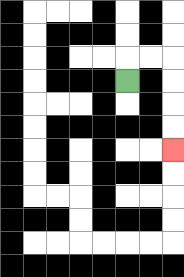{'start': '[5, 3]', 'end': '[7, 6]', 'path_directions': 'U,R,R,D,D,D,D', 'path_coordinates': '[[5, 3], [5, 2], [6, 2], [7, 2], [7, 3], [7, 4], [7, 5], [7, 6]]'}